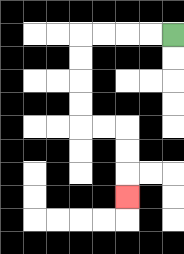{'start': '[7, 1]', 'end': '[5, 8]', 'path_directions': 'L,L,L,L,D,D,D,D,R,R,D,D,D', 'path_coordinates': '[[7, 1], [6, 1], [5, 1], [4, 1], [3, 1], [3, 2], [3, 3], [3, 4], [3, 5], [4, 5], [5, 5], [5, 6], [5, 7], [5, 8]]'}